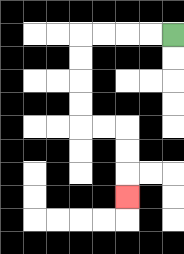{'start': '[7, 1]', 'end': '[5, 8]', 'path_directions': 'L,L,L,L,D,D,D,D,R,R,D,D,D', 'path_coordinates': '[[7, 1], [6, 1], [5, 1], [4, 1], [3, 1], [3, 2], [3, 3], [3, 4], [3, 5], [4, 5], [5, 5], [5, 6], [5, 7], [5, 8]]'}